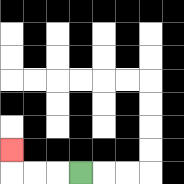{'start': '[3, 7]', 'end': '[0, 6]', 'path_directions': 'L,L,L,U', 'path_coordinates': '[[3, 7], [2, 7], [1, 7], [0, 7], [0, 6]]'}